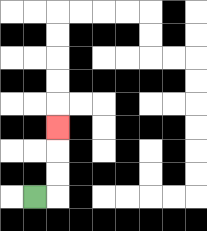{'start': '[1, 8]', 'end': '[2, 5]', 'path_directions': 'R,U,U,U', 'path_coordinates': '[[1, 8], [2, 8], [2, 7], [2, 6], [2, 5]]'}